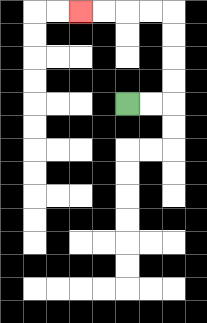{'start': '[5, 4]', 'end': '[3, 0]', 'path_directions': 'R,R,U,U,U,U,L,L,L,L', 'path_coordinates': '[[5, 4], [6, 4], [7, 4], [7, 3], [7, 2], [7, 1], [7, 0], [6, 0], [5, 0], [4, 0], [3, 0]]'}